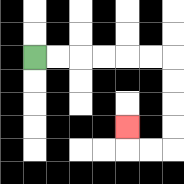{'start': '[1, 2]', 'end': '[5, 5]', 'path_directions': 'R,R,R,R,R,R,D,D,D,D,L,L,U', 'path_coordinates': '[[1, 2], [2, 2], [3, 2], [4, 2], [5, 2], [6, 2], [7, 2], [7, 3], [7, 4], [7, 5], [7, 6], [6, 6], [5, 6], [5, 5]]'}